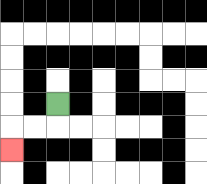{'start': '[2, 4]', 'end': '[0, 6]', 'path_directions': 'D,L,L,D', 'path_coordinates': '[[2, 4], [2, 5], [1, 5], [0, 5], [0, 6]]'}